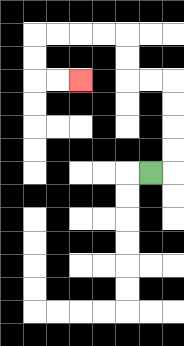{'start': '[6, 7]', 'end': '[3, 3]', 'path_directions': 'R,U,U,U,U,L,L,U,U,L,L,L,L,D,D,R,R', 'path_coordinates': '[[6, 7], [7, 7], [7, 6], [7, 5], [7, 4], [7, 3], [6, 3], [5, 3], [5, 2], [5, 1], [4, 1], [3, 1], [2, 1], [1, 1], [1, 2], [1, 3], [2, 3], [3, 3]]'}